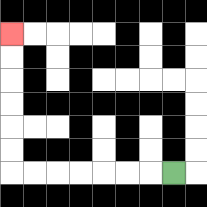{'start': '[7, 7]', 'end': '[0, 1]', 'path_directions': 'L,L,L,L,L,L,L,U,U,U,U,U,U', 'path_coordinates': '[[7, 7], [6, 7], [5, 7], [4, 7], [3, 7], [2, 7], [1, 7], [0, 7], [0, 6], [0, 5], [0, 4], [0, 3], [0, 2], [0, 1]]'}